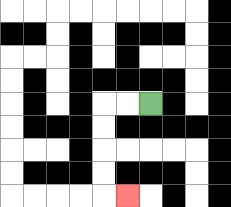{'start': '[6, 4]', 'end': '[5, 8]', 'path_directions': 'L,L,D,D,D,D,R', 'path_coordinates': '[[6, 4], [5, 4], [4, 4], [4, 5], [4, 6], [4, 7], [4, 8], [5, 8]]'}